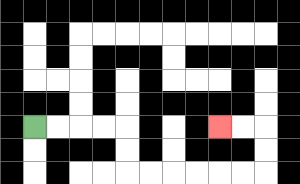{'start': '[1, 5]', 'end': '[9, 5]', 'path_directions': 'R,R,R,R,D,D,R,R,R,R,R,R,U,U,L,L', 'path_coordinates': '[[1, 5], [2, 5], [3, 5], [4, 5], [5, 5], [5, 6], [5, 7], [6, 7], [7, 7], [8, 7], [9, 7], [10, 7], [11, 7], [11, 6], [11, 5], [10, 5], [9, 5]]'}